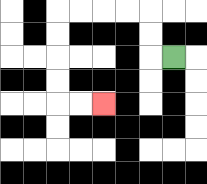{'start': '[7, 2]', 'end': '[4, 4]', 'path_directions': 'L,U,U,L,L,L,L,D,D,D,D,R,R', 'path_coordinates': '[[7, 2], [6, 2], [6, 1], [6, 0], [5, 0], [4, 0], [3, 0], [2, 0], [2, 1], [2, 2], [2, 3], [2, 4], [3, 4], [4, 4]]'}